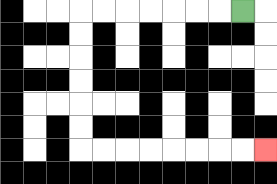{'start': '[10, 0]', 'end': '[11, 6]', 'path_directions': 'L,L,L,L,L,L,L,D,D,D,D,D,D,R,R,R,R,R,R,R,R', 'path_coordinates': '[[10, 0], [9, 0], [8, 0], [7, 0], [6, 0], [5, 0], [4, 0], [3, 0], [3, 1], [3, 2], [3, 3], [3, 4], [3, 5], [3, 6], [4, 6], [5, 6], [6, 6], [7, 6], [8, 6], [9, 6], [10, 6], [11, 6]]'}